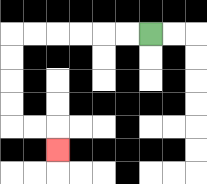{'start': '[6, 1]', 'end': '[2, 6]', 'path_directions': 'L,L,L,L,L,L,D,D,D,D,R,R,D', 'path_coordinates': '[[6, 1], [5, 1], [4, 1], [3, 1], [2, 1], [1, 1], [0, 1], [0, 2], [0, 3], [0, 4], [0, 5], [1, 5], [2, 5], [2, 6]]'}